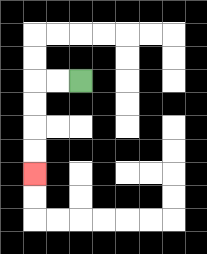{'start': '[3, 3]', 'end': '[1, 7]', 'path_directions': 'L,L,D,D,D,D', 'path_coordinates': '[[3, 3], [2, 3], [1, 3], [1, 4], [1, 5], [1, 6], [1, 7]]'}